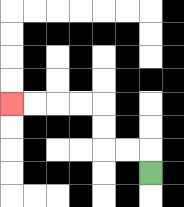{'start': '[6, 7]', 'end': '[0, 4]', 'path_directions': 'U,L,L,U,U,L,L,L,L', 'path_coordinates': '[[6, 7], [6, 6], [5, 6], [4, 6], [4, 5], [4, 4], [3, 4], [2, 4], [1, 4], [0, 4]]'}